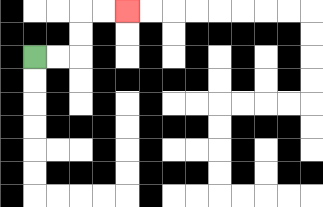{'start': '[1, 2]', 'end': '[5, 0]', 'path_directions': 'R,R,U,U,R,R', 'path_coordinates': '[[1, 2], [2, 2], [3, 2], [3, 1], [3, 0], [4, 0], [5, 0]]'}